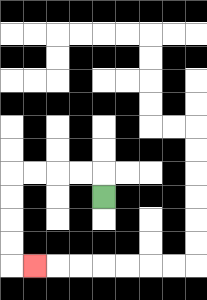{'start': '[4, 8]', 'end': '[1, 11]', 'path_directions': 'U,L,L,L,L,D,D,D,D,R', 'path_coordinates': '[[4, 8], [4, 7], [3, 7], [2, 7], [1, 7], [0, 7], [0, 8], [0, 9], [0, 10], [0, 11], [1, 11]]'}